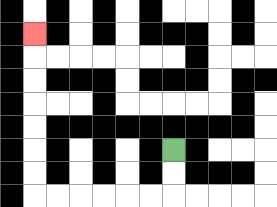{'start': '[7, 6]', 'end': '[1, 1]', 'path_directions': 'D,D,L,L,L,L,L,L,U,U,U,U,U,U,U', 'path_coordinates': '[[7, 6], [7, 7], [7, 8], [6, 8], [5, 8], [4, 8], [3, 8], [2, 8], [1, 8], [1, 7], [1, 6], [1, 5], [1, 4], [1, 3], [1, 2], [1, 1]]'}